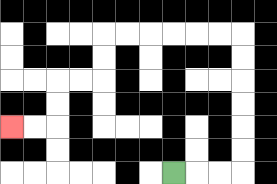{'start': '[7, 7]', 'end': '[0, 5]', 'path_directions': 'R,R,R,U,U,U,U,U,U,L,L,L,L,L,L,D,D,L,L,D,D,L,L', 'path_coordinates': '[[7, 7], [8, 7], [9, 7], [10, 7], [10, 6], [10, 5], [10, 4], [10, 3], [10, 2], [10, 1], [9, 1], [8, 1], [7, 1], [6, 1], [5, 1], [4, 1], [4, 2], [4, 3], [3, 3], [2, 3], [2, 4], [2, 5], [1, 5], [0, 5]]'}